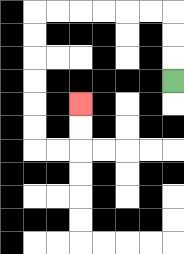{'start': '[7, 3]', 'end': '[3, 4]', 'path_directions': 'U,U,U,L,L,L,L,L,L,D,D,D,D,D,D,R,R,U,U', 'path_coordinates': '[[7, 3], [7, 2], [7, 1], [7, 0], [6, 0], [5, 0], [4, 0], [3, 0], [2, 0], [1, 0], [1, 1], [1, 2], [1, 3], [1, 4], [1, 5], [1, 6], [2, 6], [3, 6], [3, 5], [3, 4]]'}